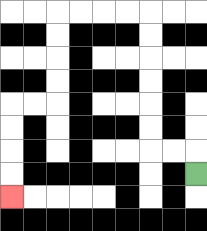{'start': '[8, 7]', 'end': '[0, 8]', 'path_directions': 'U,L,L,U,U,U,U,U,U,L,L,L,L,D,D,D,D,L,L,D,D,D,D', 'path_coordinates': '[[8, 7], [8, 6], [7, 6], [6, 6], [6, 5], [6, 4], [6, 3], [6, 2], [6, 1], [6, 0], [5, 0], [4, 0], [3, 0], [2, 0], [2, 1], [2, 2], [2, 3], [2, 4], [1, 4], [0, 4], [0, 5], [0, 6], [0, 7], [0, 8]]'}